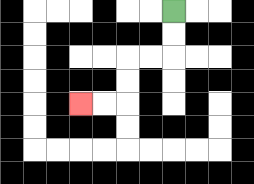{'start': '[7, 0]', 'end': '[3, 4]', 'path_directions': 'D,D,L,L,D,D,L,L', 'path_coordinates': '[[7, 0], [7, 1], [7, 2], [6, 2], [5, 2], [5, 3], [5, 4], [4, 4], [3, 4]]'}